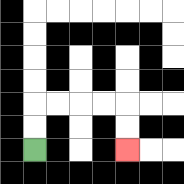{'start': '[1, 6]', 'end': '[5, 6]', 'path_directions': 'U,U,R,R,R,R,D,D', 'path_coordinates': '[[1, 6], [1, 5], [1, 4], [2, 4], [3, 4], [4, 4], [5, 4], [5, 5], [5, 6]]'}